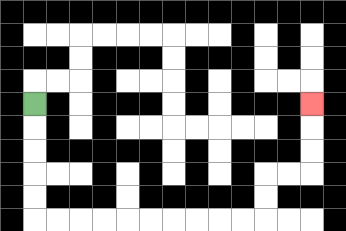{'start': '[1, 4]', 'end': '[13, 4]', 'path_directions': 'D,D,D,D,D,R,R,R,R,R,R,R,R,R,R,U,U,R,R,U,U,U', 'path_coordinates': '[[1, 4], [1, 5], [1, 6], [1, 7], [1, 8], [1, 9], [2, 9], [3, 9], [4, 9], [5, 9], [6, 9], [7, 9], [8, 9], [9, 9], [10, 9], [11, 9], [11, 8], [11, 7], [12, 7], [13, 7], [13, 6], [13, 5], [13, 4]]'}